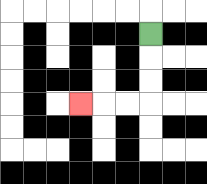{'start': '[6, 1]', 'end': '[3, 4]', 'path_directions': 'D,D,D,L,L,L', 'path_coordinates': '[[6, 1], [6, 2], [6, 3], [6, 4], [5, 4], [4, 4], [3, 4]]'}